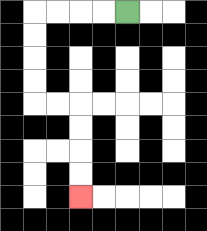{'start': '[5, 0]', 'end': '[3, 8]', 'path_directions': 'L,L,L,L,D,D,D,D,R,R,D,D,D,D', 'path_coordinates': '[[5, 0], [4, 0], [3, 0], [2, 0], [1, 0], [1, 1], [1, 2], [1, 3], [1, 4], [2, 4], [3, 4], [3, 5], [3, 6], [3, 7], [3, 8]]'}